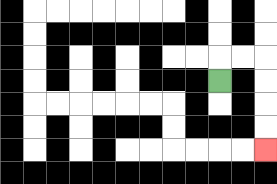{'start': '[9, 3]', 'end': '[11, 6]', 'path_directions': 'U,R,R,D,D,D,D', 'path_coordinates': '[[9, 3], [9, 2], [10, 2], [11, 2], [11, 3], [11, 4], [11, 5], [11, 6]]'}